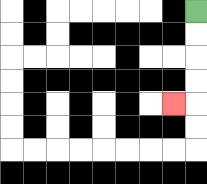{'start': '[8, 0]', 'end': '[7, 4]', 'path_directions': 'D,D,D,D,L', 'path_coordinates': '[[8, 0], [8, 1], [8, 2], [8, 3], [8, 4], [7, 4]]'}